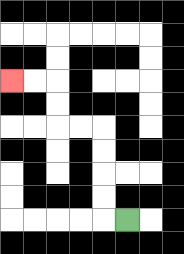{'start': '[5, 9]', 'end': '[0, 3]', 'path_directions': 'L,U,U,U,U,L,L,U,U,L,L', 'path_coordinates': '[[5, 9], [4, 9], [4, 8], [4, 7], [4, 6], [4, 5], [3, 5], [2, 5], [2, 4], [2, 3], [1, 3], [0, 3]]'}